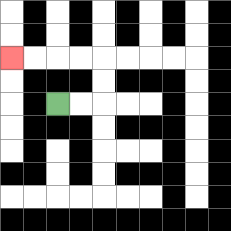{'start': '[2, 4]', 'end': '[0, 2]', 'path_directions': 'R,R,U,U,L,L,L,L', 'path_coordinates': '[[2, 4], [3, 4], [4, 4], [4, 3], [4, 2], [3, 2], [2, 2], [1, 2], [0, 2]]'}